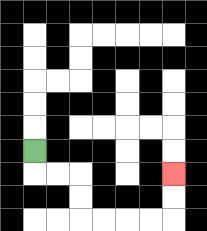{'start': '[1, 6]', 'end': '[7, 7]', 'path_directions': 'D,R,R,D,D,R,R,R,R,U,U', 'path_coordinates': '[[1, 6], [1, 7], [2, 7], [3, 7], [3, 8], [3, 9], [4, 9], [5, 9], [6, 9], [7, 9], [7, 8], [7, 7]]'}